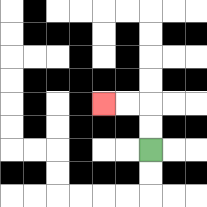{'start': '[6, 6]', 'end': '[4, 4]', 'path_directions': 'U,U,L,L', 'path_coordinates': '[[6, 6], [6, 5], [6, 4], [5, 4], [4, 4]]'}